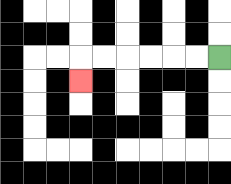{'start': '[9, 2]', 'end': '[3, 3]', 'path_directions': 'L,L,L,L,L,L,D', 'path_coordinates': '[[9, 2], [8, 2], [7, 2], [6, 2], [5, 2], [4, 2], [3, 2], [3, 3]]'}